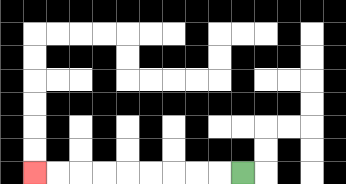{'start': '[10, 7]', 'end': '[1, 7]', 'path_directions': 'L,L,L,L,L,L,L,L,L', 'path_coordinates': '[[10, 7], [9, 7], [8, 7], [7, 7], [6, 7], [5, 7], [4, 7], [3, 7], [2, 7], [1, 7]]'}